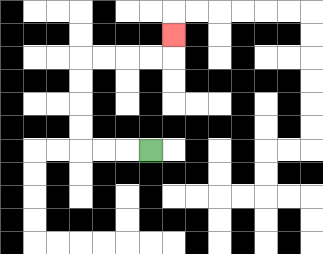{'start': '[6, 6]', 'end': '[7, 1]', 'path_directions': 'L,L,L,U,U,U,U,R,R,R,R,U', 'path_coordinates': '[[6, 6], [5, 6], [4, 6], [3, 6], [3, 5], [3, 4], [3, 3], [3, 2], [4, 2], [5, 2], [6, 2], [7, 2], [7, 1]]'}